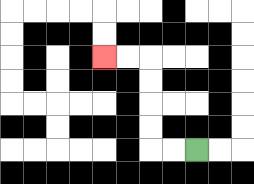{'start': '[8, 6]', 'end': '[4, 2]', 'path_directions': 'L,L,U,U,U,U,L,L', 'path_coordinates': '[[8, 6], [7, 6], [6, 6], [6, 5], [6, 4], [6, 3], [6, 2], [5, 2], [4, 2]]'}